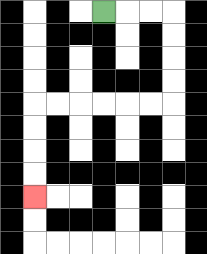{'start': '[4, 0]', 'end': '[1, 8]', 'path_directions': 'R,R,R,D,D,D,D,L,L,L,L,L,L,D,D,D,D', 'path_coordinates': '[[4, 0], [5, 0], [6, 0], [7, 0], [7, 1], [7, 2], [7, 3], [7, 4], [6, 4], [5, 4], [4, 4], [3, 4], [2, 4], [1, 4], [1, 5], [1, 6], [1, 7], [1, 8]]'}